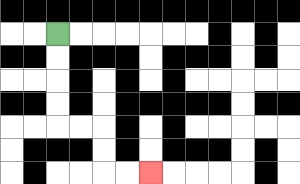{'start': '[2, 1]', 'end': '[6, 7]', 'path_directions': 'D,D,D,D,R,R,D,D,R,R', 'path_coordinates': '[[2, 1], [2, 2], [2, 3], [2, 4], [2, 5], [3, 5], [4, 5], [4, 6], [4, 7], [5, 7], [6, 7]]'}